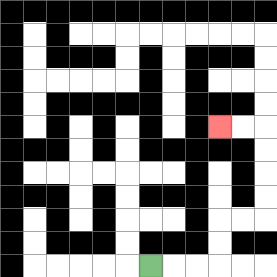{'start': '[6, 11]', 'end': '[9, 5]', 'path_directions': 'R,R,R,U,U,R,R,U,U,U,U,L,L', 'path_coordinates': '[[6, 11], [7, 11], [8, 11], [9, 11], [9, 10], [9, 9], [10, 9], [11, 9], [11, 8], [11, 7], [11, 6], [11, 5], [10, 5], [9, 5]]'}